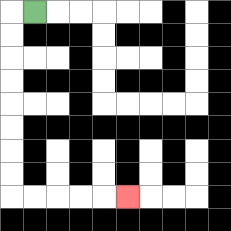{'start': '[1, 0]', 'end': '[5, 8]', 'path_directions': 'L,D,D,D,D,D,D,D,D,R,R,R,R,R', 'path_coordinates': '[[1, 0], [0, 0], [0, 1], [0, 2], [0, 3], [0, 4], [0, 5], [0, 6], [0, 7], [0, 8], [1, 8], [2, 8], [3, 8], [4, 8], [5, 8]]'}